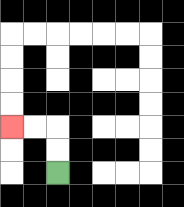{'start': '[2, 7]', 'end': '[0, 5]', 'path_directions': 'U,U,L,L', 'path_coordinates': '[[2, 7], [2, 6], [2, 5], [1, 5], [0, 5]]'}